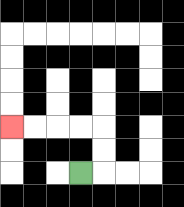{'start': '[3, 7]', 'end': '[0, 5]', 'path_directions': 'R,U,U,L,L,L,L', 'path_coordinates': '[[3, 7], [4, 7], [4, 6], [4, 5], [3, 5], [2, 5], [1, 5], [0, 5]]'}